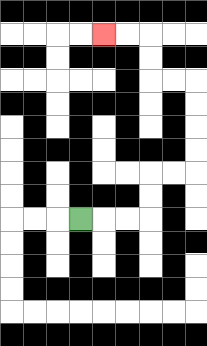{'start': '[3, 9]', 'end': '[4, 1]', 'path_directions': 'R,R,R,U,U,R,R,U,U,U,U,L,L,U,U,L,L', 'path_coordinates': '[[3, 9], [4, 9], [5, 9], [6, 9], [6, 8], [6, 7], [7, 7], [8, 7], [8, 6], [8, 5], [8, 4], [8, 3], [7, 3], [6, 3], [6, 2], [6, 1], [5, 1], [4, 1]]'}